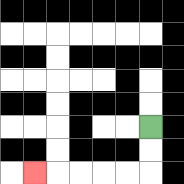{'start': '[6, 5]', 'end': '[1, 7]', 'path_directions': 'D,D,L,L,L,L,L', 'path_coordinates': '[[6, 5], [6, 6], [6, 7], [5, 7], [4, 7], [3, 7], [2, 7], [1, 7]]'}